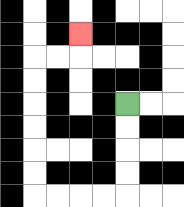{'start': '[5, 4]', 'end': '[3, 1]', 'path_directions': 'D,D,D,D,L,L,L,L,U,U,U,U,U,U,R,R,U', 'path_coordinates': '[[5, 4], [5, 5], [5, 6], [5, 7], [5, 8], [4, 8], [3, 8], [2, 8], [1, 8], [1, 7], [1, 6], [1, 5], [1, 4], [1, 3], [1, 2], [2, 2], [3, 2], [3, 1]]'}